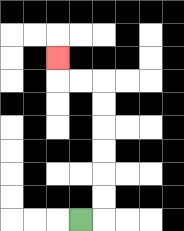{'start': '[3, 9]', 'end': '[2, 2]', 'path_directions': 'R,U,U,U,U,U,U,L,L,U', 'path_coordinates': '[[3, 9], [4, 9], [4, 8], [4, 7], [4, 6], [4, 5], [4, 4], [4, 3], [3, 3], [2, 3], [2, 2]]'}